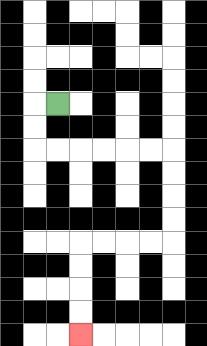{'start': '[2, 4]', 'end': '[3, 14]', 'path_directions': 'L,D,D,R,R,R,R,R,R,D,D,D,D,L,L,L,L,D,D,D,D', 'path_coordinates': '[[2, 4], [1, 4], [1, 5], [1, 6], [2, 6], [3, 6], [4, 6], [5, 6], [6, 6], [7, 6], [7, 7], [7, 8], [7, 9], [7, 10], [6, 10], [5, 10], [4, 10], [3, 10], [3, 11], [3, 12], [3, 13], [3, 14]]'}